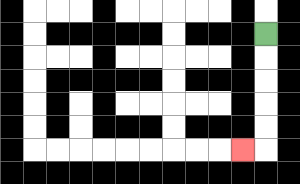{'start': '[11, 1]', 'end': '[10, 6]', 'path_directions': 'D,D,D,D,D,L', 'path_coordinates': '[[11, 1], [11, 2], [11, 3], [11, 4], [11, 5], [11, 6], [10, 6]]'}